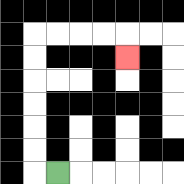{'start': '[2, 7]', 'end': '[5, 2]', 'path_directions': 'L,U,U,U,U,U,U,R,R,R,R,D', 'path_coordinates': '[[2, 7], [1, 7], [1, 6], [1, 5], [1, 4], [1, 3], [1, 2], [1, 1], [2, 1], [3, 1], [4, 1], [5, 1], [5, 2]]'}